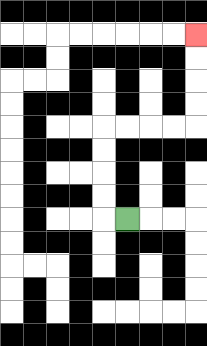{'start': '[5, 9]', 'end': '[8, 1]', 'path_directions': 'L,U,U,U,U,R,R,R,R,U,U,U,U', 'path_coordinates': '[[5, 9], [4, 9], [4, 8], [4, 7], [4, 6], [4, 5], [5, 5], [6, 5], [7, 5], [8, 5], [8, 4], [8, 3], [8, 2], [8, 1]]'}